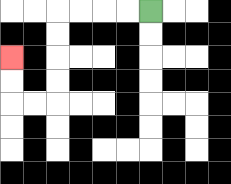{'start': '[6, 0]', 'end': '[0, 2]', 'path_directions': 'L,L,L,L,D,D,D,D,L,L,U,U', 'path_coordinates': '[[6, 0], [5, 0], [4, 0], [3, 0], [2, 0], [2, 1], [2, 2], [2, 3], [2, 4], [1, 4], [0, 4], [0, 3], [0, 2]]'}